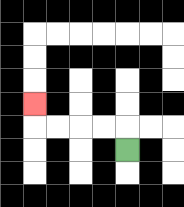{'start': '[5, 6]', 'end': '[1, 4]', 'path_directions': 'U,L,L,L,L,U', 'path_coordinates': '[[5, 6], [5, 5], [4, 5], [3, 5], [2, 5], [1, 5], [1, 4]]'}